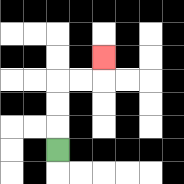{'start': '[2, 6]', 'end': '[4, 2]', 'path_directions': 'U,U,U,R,R,U', 'path_coordinates': '[[2, 6], [2, 5], [2, 4], [2, 3], [3, 3], [4, 3], [4, 2]]'}